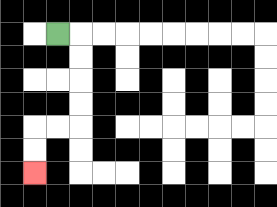{'start': '[2, 1]', 'end': '[1, 7]', 'path_directions': 'R,D,D,D,D,L,L,D,D', 'path_coordinates': '[[2, 1], [3, 1], [3, 2], [3, 3], [3, 4], [3, 5], [2, 5], [1, 5], [1, 6], [1, 7]]'}